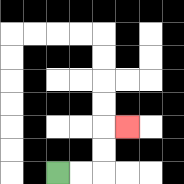{'start': '[2, 7]', 'end': '[5, 5]', 'path_directions': 'R,R,U,U,R', 'path_coordinates': '[[2, 7], [3, 7], [4, 7], [4, 6], [4, 5], [5, 5]]'}